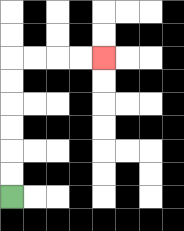{'start': '[0, 8]', 'end': '[4, 2]', 'path_directions': 'U,U,U,U,U,U,R,R,R,R', 'path_coordinates': '[[0, 8], [0, 7], [0, 6], [0, 5], [0, 4], [0, 3], [0, 2], [1, 2], [2, 2], [3, 2], [4, 2]]'}